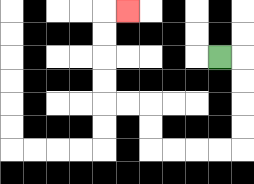{'start': '[9, 2]', 'end': '[5, 0]', 'path_directions': 'R,D,D,D,D,L,L,L,L,U,U,L,L,U,U,U,U,R', 'path_coordinates': '[[9, 2], [10, 2], [10, 3], [10, 4], [10, 5], [10, 6], [9, 6], [8, 6], [7, 6], [6, 6], [6, 5], [6, 4], [5, 4], [4, 4], [4, 3], [4, 2], [4, 1], [4, 0], [5, 0]]'}